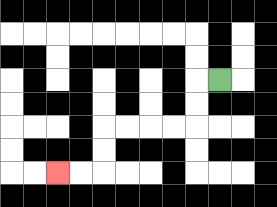{'start': '[9, 3]', 'end': '[2, 7]', 'path_directions': 'L,D,D,L,L,L,L,D,D,L,L', 'path_coordinates': '[[9, 3], [8, 3], [8, 4], [8, 5], [7, 5], [6, 5], [5, 5], [4, 5], [4, 6], [4, 7], [3, 7], [2, 7]]'}